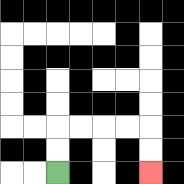{'start': '[2, 7]', 'end': '[6, 7]', 'path_directions': 'U,U,R,R,R,R,D,D', 'path_coordinates': '[[2, 7], [2, 6], [2, 5], [3, 5], [4, 5], [5, 5], [6, 5], [6, 6], [6, 7]]'}